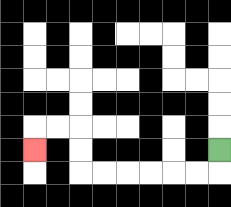{'start': '[9, 6]', 'end': '[1, 6]', 'path_directions': 'D,L,L,L,L,L,L,U,U,L,L,D', 'path_coordinates': '[[9, 6], [9, 7], [8, 7], [7, 7], [6, 7], [5, 7], [4, 7], [3, 7], [3, 6], [3, 5], [2, 5], [1, 5], [1, 6]]'}